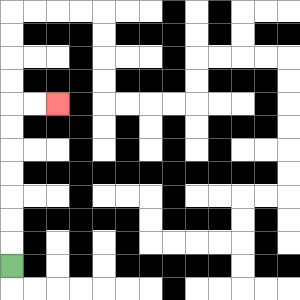{'start': '[0, 11]', 'end': '[2, 4]', 'path_directions': 'U,U,U,U,U,U,U,R,R', 'path_coordinates': '[[0, 11], [0, 10], [0, 9], [0, 8], [0, 7], [0, 6], [0, 5], [0, 4], [1, 4], [2, 4]]'}